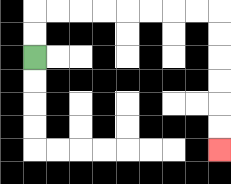{'start': '[1, 2]', 'end': '[9, 6]', 'path_directions': 'U,U,R,R,R,R,R,R,R,R,D,D,D,D,D,D', 'path_coordinates': '[[1, 2], [1, 1], [1, 0], [2, 0], [3, 0], [4, 0], [5, 0], [6, 0], [7, 0], [8, 0], [9, 0], [9, 1], [9, 2], [9, 3], [9, 4], [9, 5], [9, 6]]'}